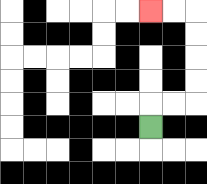{'start': '[6, 5]', 'end': '[6, 0]', 'path_directions': 'U,R,R,U,U,U,U,L,L', 'path_coordinates': '[[6, 5], [6, 4], [7, 4], [8, 4], [8, 3], [8, 2], [8, 1], [8, 0], [7, 0], [6, 0]]'}